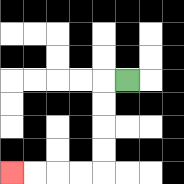{'start': '[5, 3]', 'end': '[0, 7]', 'path_directions': 'L,D,D,D,D,L,L,L,L', 'path_coordinates': '[[5, 3], [4, 3], [4, 4], [4, 5], [4, 6], [4, 7], [3, 7], [2, 7], [1, 7], [0, 7]]'}